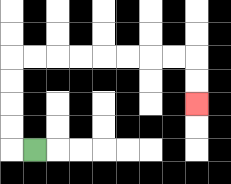{'start': '[1, 6]', 'end': '[8, 4]', 'path_directions': 'L,U,U,U,U,R,R,R,R,R,R,R,R,D,D', 'path_coordinates': '[[1, 6], [0, 6], [0, 5], [0, 4], [0, 3], [0, 2], [1, 2], [2, 2], [3, 2], [4, 2], [5, 2], [6, 2], [7, 2], [8, 2], [8, 3], [8, 4]]'}